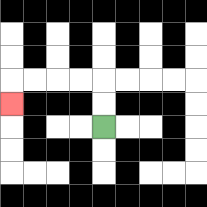{'start': '[4, 5]', 'end': '[0, 4]', 'path_directions': 'U,U,L,L,L,L,D', 'path_coordinates': '[[4, 5], [4, 4], [4, 3], [3, 3], [2, 3], [1, 3], [0, 3], [0, 4]]'}